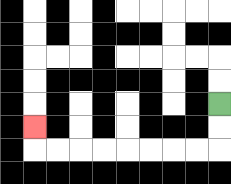{'start': '[9, 4]', 'end': '[1, 5]', 'path_directions': 'D,D,L,L,L,L,L,L,L,L,U', 'path_coordinates': '[[9, 4], [9, 5], [9, 6], [8, 6], [7, 6], [6, 6], [5, 6], [4, 6], [3, 6], [2, 6], [1, 6], [1, 5]]'}